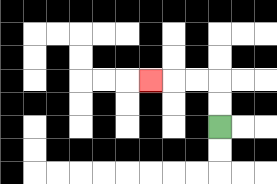{'start': '[9, 5]', 'end': '[6, 3]', 'path_directions': 'U,U,L,L,L', 'path_coordinates': '[[9, 5], [9, 4], [9, 3], [8, 3], [7, 3], [6, 3]]'}